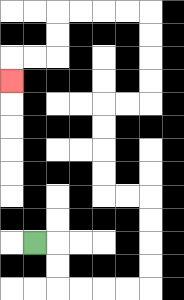{'start': '[1, 10]', 'end': '[0, 3]', 'path_directions': 'R,D,D,R,R,R,R,U,U,U,U,L,L,U,U,U,U,R,R,U,U,U,U,L,L,L,L,D,D,L,L,D', 'path_coordinates': '[[1, 10], [2, 10], [2, 11], [2, 12], [3, 12], [4, 12], [5, 12], [6, 12], [6, 11], [6, 10], [6, 9], [6, 8], [5, 8], [4, 8], [4, 7], [4, 6], [4, 5], [4, 4], [5, 4], [6, 4], [6, 3], [6, 2], [6, 1], [6, 0], [5, 0], [4, 0], [3, 0], [2, 0], [2, 1], [2, 2], [1, 2], [0, 2], [0, 3]]'}